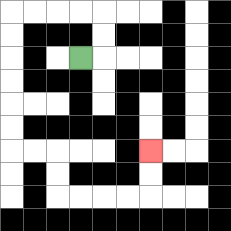{'start': '[3, 2]', 'end': '[6, 6]', 'path_directions': 'R,U,U,L,L,L,L,D,D,D,D,D,D,R,R,D,D,R,R,R,R,U,U', 'path_coordinates': '[[3, 2], [4, 2], [4, 1], [4, 0], [3, 0], [2, 0], [1, 0], [0, 0], [0, 1], [0, 2], [0, 3], [0, 4], [0, 5], [0, 6], [1, 6], [2, 6], [2, 7], [2, 8], [3, 8], [4, 8], [5, 8], [6, 8], [6, 7], [6, 6]]'}